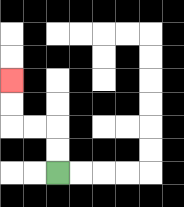{'start': '[2, 7]', 'end': '[0, 3]', 'path_directions': 'U,U,L,L,U,U', 'path_coordinates': '[[2, 7], [2, 6], [2, 5], [1, 5], [0, 5], [0, 4], [0, 3]]'}